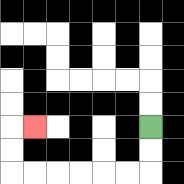{'start': '[6, 5]', 'end': '[1, 5]', 'path_directions': 'D,D,L,L,L,L,L,L,U,U,R', 'path_coordinates': '[[6, 5], [6, 6], [6, 7], [5, 7], [4, 7], [3, 7], [2, 7], [1, 7], [0, 7], [0, 6], [0, 5], [1, 5]]'}